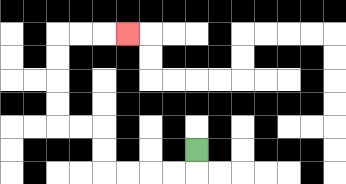{'start': '[8, 6]', 'end': '[5, 1]', 'path_directions': 'D,L,L,L,L,U,U,L,L,U,U,U,U,R,R,R', 'path_coordinates': '[[8, 6], [8, 7], [7, 7], [6, 7], [5, 7], [4, 7], [4, 6], [4, 5], [3, 5], [2, 5], [2, 4], [2, 3], [2, 2], [2, 1], [3, 1], [4, 1], [5, 1]]'}